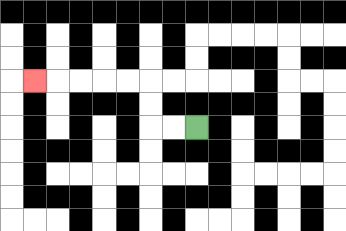{'start': '[8, 5]', 'end': '[1, 3]', 'path_directions': 'L,L,U,U,L,L,L,L,L', 'path_coordinates': '[[8, 5], [7, 5], [6, 5], [6, 4], [6, 3], [5, 3], [4, 3], [3, 3], [2, 3], [1, 3]]'}